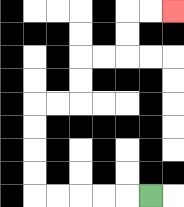{'start': '[6, 8]', 'end': '[7, 0]', 'path_directions': 'L,L,L,L,L,U,U,U,U,R,R,U,U,R,R,U,U,R,R', 'path_coordinates': '[[6, 8], [5, 8], [4, 8], [3, 8], [2, 8], [1, 8], [1, 7], [1, 6], [1, 5], [1, 4], [2, 4], [3, 4], [3, 3], [3, 2], [4, 2], [5, 2], [5, 1], [5, 0], [6, 0], [7, 0]]'}